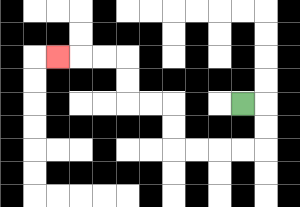{'start': '[10, 4]', 'end': '[2, 2]', 'path_directions': 'R,D,D,L,L,L,L,U,U,L,L,U,U,L,L,L', 'path_coordinates': '[[10, 4], [11, 4], [11, 5], [11, 6], [10, 6], [9, 6], [8, 6], [7, 6], [7, 5], [7, 4], [6, 4], [5, 4], [5, 3], [5, 2], [4, 2], [3, 2], [2, 2]]'}